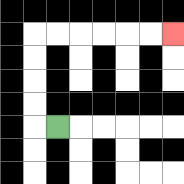{'start': '[2, 5]', 'end': '[7, 1]', 'path_directions': 'L,U,U,U,U,R,R,R,R,R,R', 'path_coordinates': '[[2, 5], [1, 5], [1, 4], [1, 3], [1, 2], [1, 1], [2, 1], [3, 1], [4, 1], [5, 1], [6, 1], [7, 1]]'}